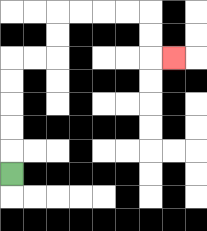{'start': '[0, 7]', 'end': '[7, 2]', 'path_directions': 'U,U,U,U,U,R,R,U,U,R,R,R,R,D,D,R', 'path_coordinates': '[[0, 7], [0, 6], [0, 5], [0, 4], [0, 3], [0, 2], [1, 2], [2, 2], [2, 1], [2, 0], [3, 0], [4, 0], [5, 0], [6, 0], [6, 1], [6, 2], [7, 2]]'}